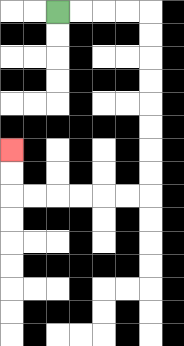{'start': '[2, 0]', 'end': '[0, 6]', 'path_directions': 'R,R,R,R,D,D,D,D,D,D,D,D,L,L,L,L,L,L,U,U', 'path_coordinates': '[[2, 0], [3, 0], [4, 0], [5, 0], [6, 0], [6, 1], [6, 2], [6, 3], [6, 4], [6, 5], [6, 6], [6, 7], [6, 8], [5, 8], [4, 8], [3, 8], [2, 8], [1, 8], [0, 8], [0, 7], [0, 6]]'}